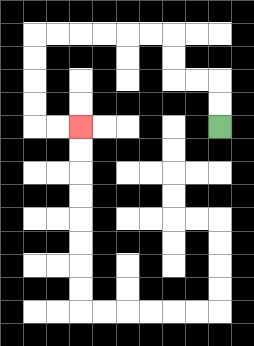{'start': '[9, 5]', 'end': '[3, 5]', 'path_directions': 'U,U,L,L,U,U,L,L,L,L,L,L,D,D,D,D,R,R', 'path_coordinates': '[[9, 5], [9, 4], [9, 3], [8, 3], [7, 3], [7, 2], [7, 1], [6, 1], [5, 1], [4, 1], [3, 1], [2, 1], [1, 1], [1, 2], [1, 3], [1, 4], [1, 5], [2, 5], [3, 5]]'}